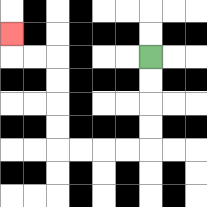{'start': '[6, 2]', 'end': '[0, 1]', 'path_directions': 'D,D,D,D,L,L,L,L,U,U,U,U,L,L,U', 'path_coordinates': '[[6, 2], [6, 3], [6, 4], [6, 5], [6, 6], [5, 6], [4, 6], [3, 6], [2, 6], [2, 5], [2, 4], [2, 3], [2, 2], [1, 2], [0, 2], [0, 1]]'}